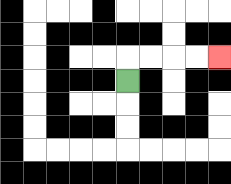{'start': '[5, 3]', 'end': '[9, 2]', 'path_directions': 'U,R,R,R,R', 'path_coordinates': '[[5, 3], [5, 2], [6, 2], [7, 2], [8, 2], [9, 2]]'}